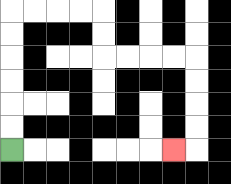{'start': '[0, 6]', 'end': '[7, 6]', 'path_directions': 'U,U,U,U,U,U,R,R,R,R,D,D,R,R,R,R,D,D,D,D,L', 'path_coordinates': '[[0, 6], [0, 5], [0, 4], [0, 3], [0, 2], [0, 1], [0, 0], [1, 0], [2, 0], [3, 0], [4, 0], [4, 1], [4, 2], [5, 2], [6, 2], [7, 2], [8, 2], [8, 3], [8, 4], [8, 5], [8, 6], [7, 6]]'}